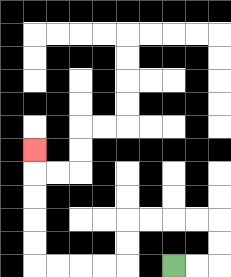{'start': '[7, 11]', 'end': '[1, 6]', 'path_directions': 'R,R,U,U,L,L,L,L,D,D,L,L,L,L,U,U,U,U,U', 'path_coordinates': '[[7, 11], [8, 11], [9, 11], [9, 10], [9, 9], [8, 9], [7, 9], [6, 9], [5, 9], [5, 10], [5, 11], [4, 11], [3, 11], [2, 11], [1, 11], [1, 10], [1, 9], [1, 8], [1, 7], [1, 6]]'}